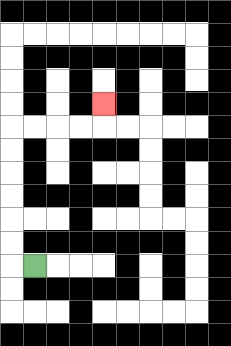{'start': '[1, 11]', 'end': '[4, 4]', 'path_directions': 'L,U,U,U,U,U,U,R,R,R,R,U', 'path_coordinates': '[[1, 11], [0, 11], [0, 10], [0, 9], [0, 8], [0, 7], [0, 6], [0, 5], [1, 5], [2, 5], [3, 5], [4, 5], [4, 4]]'}